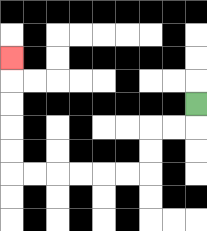{'start': '[8, 4]', 'end': '[0, 2]', 'path_directions': 'D,L,L,D,D,L,L,L,L,L,L,U,U,U,U,U', 'path_coordinates': '[[8, 4], [8, 5], [7, 5], [6, 5], [6, 6], [6, 7], [5, 7], [4, 7], [3, 7], [2, 7], [1, 7], [0, 7], [0, 6], [0, 5], [0, 4], [0, 3], [0, 2]]'}